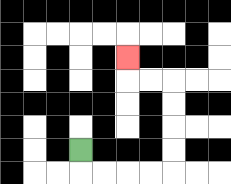{'start': '[3, 6]', 'end': '[5, 2]', 'path_directions': 'D,R,R,R,R,U,U,U,U,L,L,U', 'path_coordinates': '[[3, 6], [3, 7], [4, 7], [5, 7], [6, 7], [7, 7], [7, 6], [7, 5], [7, 4], [7, 3], [6, 3], [5, 3], [5, 2]]'}